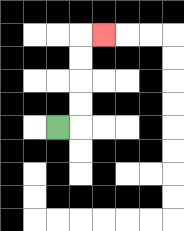{'start': '[2, 5]', 'end': '[4, 1]', 'path_directions': 'R,U,U,U,U,R', 'path_coordinates': '[[2, 5], [3, 5], [3, 4], [3, 3], [3, 2], [3, 1], [4, 1]]'}